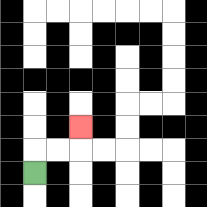{'start': '[1, 7]', 'end': '[3, 5]', 'path_directions': 'U,R,R,U', 'path_coordinates': '[[1, 7], [1, 6], [2, 6], [3, 6], [3, 5]]'}